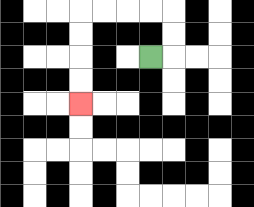{'start': '[6, 2]', 'end': '[3, 4]', 'path_directions': 'R,U,U,L,L,L,L,D,D,D,D', 'path_coordinates': '[[6, 2], [7, 2], [7, 1], [7, 0], [6, 0], [5, 0], [4, 0], [3, 0], [3, 1], [3, 2], [3, 3], [3, 4]]'}